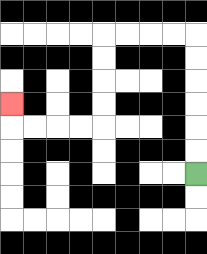{'start': '[8, 7]', 'end': '[0, 4]', 'path_directions': 'U,U,U,U,U,U,L,L,L,L,D,D,D,D,L,L,L,L,U', 'path_coordinates': '[[8, 7], [8, 6], [8, 5], [8, 4], [8, 3], [8, 2], [8, 1], [7, 1], [6, 1], [5, 1], [4, 1], [4, 2], [4, 3], [4, 4], [4, 5], [3, 5], [2, 5], [1, 5], [0, 5], [0, 4]]'}